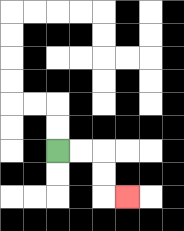{'start': '[2, 6]', 'end': '[5, 8]', 'path_directions': 'R,R,D,D,R', 'path_coordinates': '[[2, 6], [3, 6], [4, 6], [4, 7], [4, 8], [5, 8]]'}